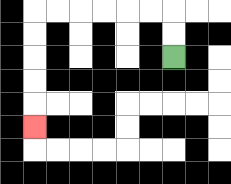{'start': '[7, 2]', 'end': '[1, 5]', 'path_directions': 'U,U,L,L,L,L,L,L,D,D,D,D,D', 'path_coordinates': '[[7, 2], [7, 1], [7, 0], [6, 0], [5, 0], [4, 0], [3, 0], [2, 0], [1, 0], [1, 1], [1, 2], [1, 3], [1, 4], [1, 5]]'}